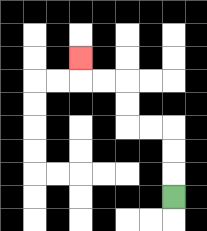{'start': '[7, 8]', 'end': '[3, 2]', 'path_directions': 'U,U,U,L,L,U,U,L,L,U', 'path_coordinates': '[[7, 8], [7, 7], [7, 6], [7, 5], [6, 5], [5, 5], [5, 4], [5, 3], [4, 3], [3, 3], [3, 2]]'}